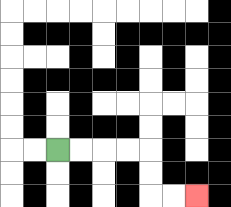{'start': '[2, 6]', 'end': '[8, 8]', 'path_directions': 'R,R,R,R,D,D,R,R', 'path_coordinates': '[[2, 6], [3, 6], [4, 6], [5, 6], [6, 6], [6, 7], [6, 8], [7, 8], [8, 8]]'}